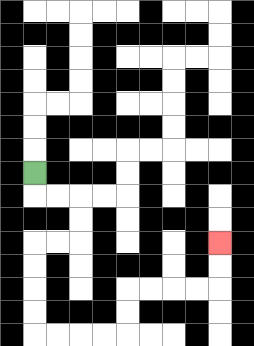{'start': '[1, 7]', 'end': '[9, 10]', 'path_directions': 'D,R,R,D,D,L,L,D,D,D,D,R,R,R,R,U,U,R,R,R,R,U,U', 'path_coordinates': '[[1, 7], [1, 8], [2, 8], [3, 8], [3, 9], [3, 10], [2, 10], [1, 10], [1, 11], [1, 12], [1, 13], [1, 14], [2, 14], [3, 14], [4, 14], [5, 14], [5, 13], [5, 12], [6, 12], [7, 12], [8, 12], [9, 12], [9, 11], [9, 10]]'}